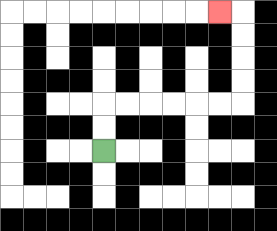{'start': '[4, 6]', 'end': '[9, 0]', 'path_directions': 'U,U,R,R,R,R,R,R,U,U,U,U,L', 'path_coordinates': '[[4, 6], [4, 5], [4, 4], [5, 4], [6, 4], [7, 4], [8, 4], [9, 4], [10, 4], [10, 3], [10, 2], [10, 1], [10, 0], [9, 0]]'}